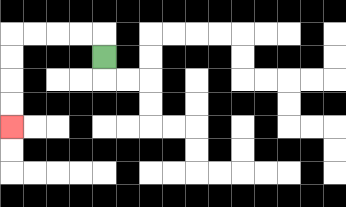{'start': '[4, 2]', 'end': '[0, 5]', 'path_directions': 'U,L,L,L,L,D,D,D,D', 'path_coordinates': '[[4, 2], [4, 1], [3, 1], [2, 1], [1, 1], [0, 1], [0, 2], [0, 3], [0, 4], [0, 5]]'}